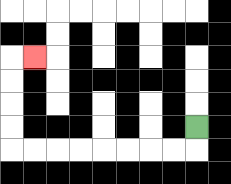{'start': '[8, 5]', 'end': '[1, 2]', 'path_directions': 'D,L,L,L,L,L,L,L,L,U,U,U,U,R', 'path_coordinates': '[[8, 5], [8, 6], [7, 6], [6, 6], [5, 6], [4, 6], [3, 6], [2, 6], [1, 6], [0, 6], [0, 5], [0, 4], [0, 3], [0, 2], [1, 2]]'}